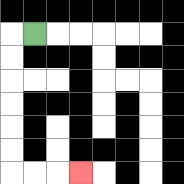{'start': '[1, 1]', 'end': '[3, 7]', 'path_directions': 'L,D,D,D,D,D,D,R,R,R', 'path_coordinates': '[[1, 1], [0, 1], [0, 2], [0, 3], [0, 4], [0, 5], [0, 6], [0, 7], [1, 7], [2, 7], [3, 7]]'}